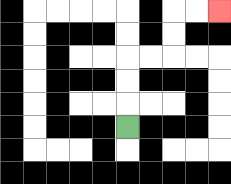{'start': '[5, 5]', 'end': '[9, 0]', 'path_directions': 'U,U,U,R,R,U,U,R,R', 'path_coordinates': '[[5, 5], [5, 4], [5, 3], [5, 2], [6, 2], [7, 2], [7, 1], [7, 0], [8, 0], [9, 0]]'}